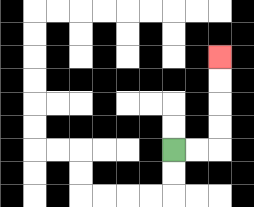{'start': '[7, 6]', 'end': '[9, 2]', 'path_directions': 'R,R,U,U,U,U', 'path_coordinates': '[[7, 6], [8, 6], [9, 6], [9, 5], [9, 4], [9, 3], [9, 2]]'}